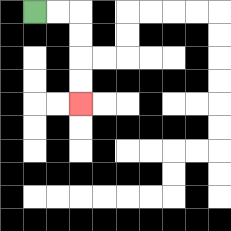{'start': '[1, 0]', 'end': '[3, 4]', 'path_directions': 'R,R,D,D,D,D', 'path_coordinates': '[[1, 0], [2, 0], [3, 0], [3, 1], [3, 2], [3, 3], [3, 4]]'}